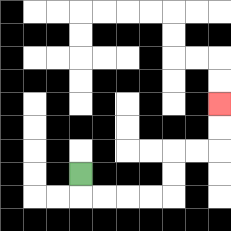{'start': '[3, 7]', 'end': '[9, 4]', 'path_directions': 'D,R,R,R,R,U,U,R,R,U,U', 'path_coordinates': '[[3, 7], [3, 8], [4, 8], [5, 8], [6, 8], [7, 8], [7, 7], [7, 6], [8, 6], [9, 6], [9, 5], [9, 4]]'}